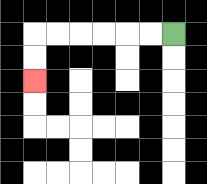{'start': '[7, 1]', 'end': '[1, 3]', 'path_directions': 'L,L,L,L,L,L,D,D', 'path_coordinates': '[[7, 1], [6, 1], [5, 1], [4, 1], [3, 1], [2, 1], [1, 1], [1, 2], [1, 3]]'}